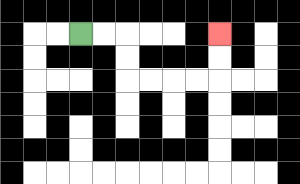{'start': '[3, 1]', 'end': '[9, 1]', 'path_directions': 'R,R,D,D,R,R,R,R,U,U', 'path_coordinates': '[[3, 1], [4, 1], [5, 1], [5, 2], [5, 3], [6, 3], [7, 3], [8, 3], [9, 3], [9, 2], [9, 1]]'}